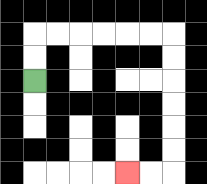{'start': '[1, 3]', 'end': '[5, 7]', 'path_directions': 'U,U,R,R,R,R,R,R,D,D,D,D,D,D,L,L', 'path_coordinates': '[[1, 3], [1, 2], [1, 1], [2, 1], [3, 1], [4, 1], [5, 1], [6, 1], [7, 1], [7, 2], [7, 3], [7, 4], [7, 5], [7, 6], [7, 7], [6, 7], [5, 7]]'}